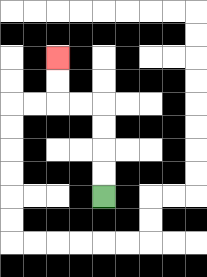{'start': '[4, 8]', 'end': '[2, 2]', 'path_directions': 'U,U,U,U,L,L,U,U', 'path_coordinates': '[[4, 8], [4, 7], [4, 6], [4, 5], [4, 4], [3, 4], [2, 4], [2, 3], [2, 2]]'}